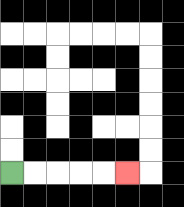{'start': '[0, 7]', 'end': '[5, 7]', 'path_directions': 'R,R,R,R,R', 'path_coordinates': '[[0, 7], [1, 7], [2, 7], [3, 7], [4, 7], [5, 7]]'}